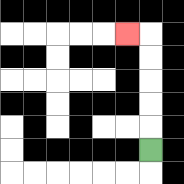{'start': '[6, 6]', 'end': '[5, 1]', 'path_directions': 'U,U,U,U,U,L', 'path_coordinates': '[[6, 6], [6, 5], [6, 4], [6, 3], [6, 2], [6, 1], [5, 1]]'}